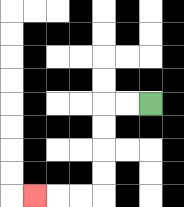{'start': '[6, 4]', 'end': '[1, 8]', 'path_directions': 'L,L,D,D,D,D,L,L,L', 'path_coordinates': '[[6, 4], [5, 4], [4, 4], [4, 5], [4, 6], [4, 7], [4, 8], [3, 8], [2, 8], [1, 8]]'}